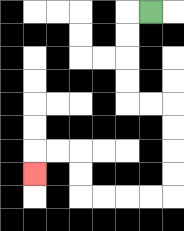{'start': '[6, 0]', 'end': '[1, 7]', 'path_directions': 'L,D,D,D,D,R,R,D,D,D,D,L,L,L,L,U,U,L,L,D', 'path_coordinates': '[[6, 0], [5, 0], [5, 1], [5, 2], [5, 3], [5, 4], [6, 4], [7, 4], [7, 5], [7, 6], [7, 7], [7, 8], [6, 8], [5, 8], [4, 8], [3, 8], [3, 7], [3, 6], [2, 6], [1, 6], [1, 7]]'}